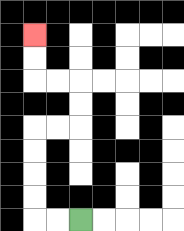{'start': '[3, 9]', 'end': '[1, 1]', 'path_directions': 'L,L,U,U,U,U,R,R,U,U,L,L,U,U', 'path_coordinates': '[[3, 9], [2, 9], [1, 9], [1, 8], [1, 7], [1, 6], [1, 5], [2, 5], [3, 5], [3, 4], [3, 3], [2, 3], [1, 3], [1, 2], [1, 1]]'}